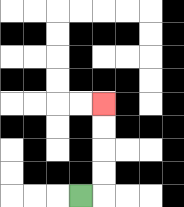{'start': '[3, 8]', 'end': '[4, 4]', 'path_directions': 'R,U,U,U,U', 'path_coordinates': '[[3, 8], [4, 8], [4, 7], [4, 6], [4, 5], [4, 4]]'}